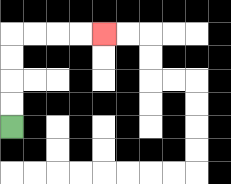{'start': '[0, 5]', 'end': '[4, 1]', 'path_directions': 'U,U,U,U,R,R,R,R', 'path_coordinates': '[[0, 5], [0, 4], [0, 3], [0, 2], [0, 1], [1, 1], [2, 1], [3, 1], [4, 1]]'}